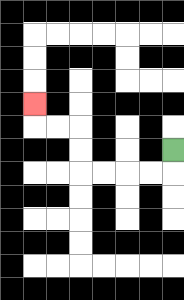{'start': '[7, 6]', 'end': '[1, 4]', 'path_directions': 'D,L,L,L,L,U,U,L,L,U', 'path_coordinates': '[[7, 6], [7, 7], [6, 7], [5, 7], [4, 7], [3, 7], [3, 6], [3, 5], [2, 5], [1, 5], [1, 4]]'}